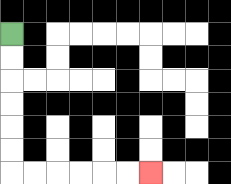{'start': '[0, 1]', 'end': '[6, 7]', 'path_directions': 'D,D,D,D,D,D,R,R,R,R,R,R', 'path_coordinates': '[[0, 1], [0, 2], [0, 3], [0, 4], [0, 5], [0, 6], [0, 7], [1, 7], [2, 7], [3, 7], [4, 7], [5, 7], [6, 7]]'}